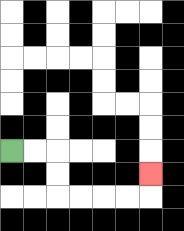{'start': '[0, 6]', 'end': '[6, 7]', 'path_directions': 'R,R,D,D,R,R,R,R,U', 'path_coordinates': '[[0, 6], [1, 6], [2, 6], [2, 7], [2, 8], [3, 8], [4, 8], [5, 8], [6, 8], [6, 7]]'}